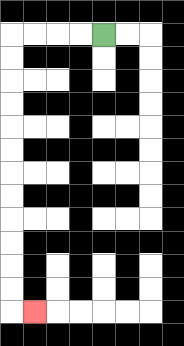{'start': '[4, 1]', 'end': '[1, 13]', 'path_directions': 'L,L,L,L,D,D,D,D,D,D,D,D,D,D,D,D,R', 'path_coordinates': '[[4, 1], [3, 1], [2, 1], [1, 1], [0, 1], [0, 2], [0, 3], [0, 4], [0, 5], [0, 6], [0, 7], [0, 8], [0, 9], [0, 10], [0, 11], [0, 12], [0, 13], [1, 13]]'}